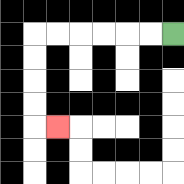{'start': '[7, 1]', 'end': '[2, 5]', 'path_directions': 'L,L,L,L,L,L,D,D,D,D,R', 'path_coordinates': '[[7, 1], [6, 1], [5, 1], [4, 1], [3, 1], [2, 1], [1, 1], [1, 2], [1, 3], [1, 4], [1, 5], [2, 5]]'}